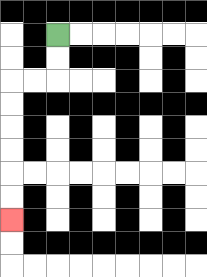{'start': '[2, 1]', 'end': '[0, 9]', 'path_directions': 'D,D,L,L,D,D,D,D,D,D', 'path_coordinates': '[[2, 1], [2, 2], [2, 3], [1, 3], [0, 3], [0, 4], [0, 5], [0, 6], [0, 7], [0, 8], [0, 9]]'}